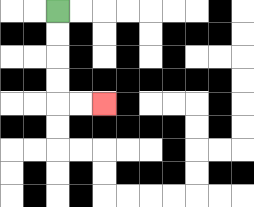{'start': '[2, 0]', 'end': '[4, 4]', 'path_directions': 'D,D,D,D,R,R', 'path_coordinates': '[[2, 0], [2, 1], [2, 2], [2, 3], [2, 4], [3, 4], [4, 4]]'}